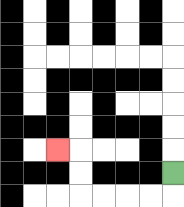{'start': '[7, 7]', 'end': '[2, 6]', 'path_directions': 'D,L,L,L,L,U,U,L', 'path_coordinates': '[[7, 7], [7, 8], [6, 8], [5, 8], [4, 8], [3, 8], [3, 7], [3, 6], [2, 6]]'}